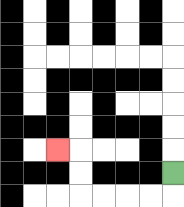{'start': '[7, 7]', 'end': '[2, 6]', 'path_directions': 'D,L,L,L,L,U,U,L', 'path_coordinates': '[[7, 7], [7, 8], [6, 8], [5, 8], [4, 8], [3, 8], [3, 7], [3, 6], [2, 6]]'}